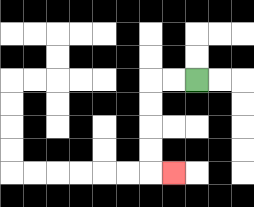{'start': '[8, 3]', 'end': '[7, 7]', 'path_directions': 'L,L,D,D,D,D,R', 'path_coordinates': '[[8, 3], [7, 3], [6, 3], [6, 4], [6, 5], [6, 6], [6, 7], [7, 7]]'}